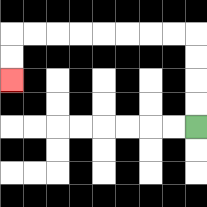{'start': '[8, 5]', 'end': '[0, 3]', 'path_directions': 'U,U,U,U,L,L,L,L,L,L,L,L,D,D', 'path_coordinates': '[[8, 5], [8, 4], [8, 3], [8, 2], [8, 1], [7, 1], [6, 1], [5, 1], [4, 1], [3, 1], [2, 1], [1, 1], [0, 1], [0, 2], [0, 3]]'}